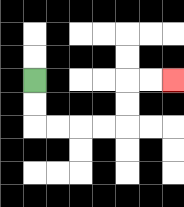{'start': '[1, 3]', 'end': '[7, 3]', 'path_directions': 'D,D,R,R,R,R,U,U,R,R', 'path_coordinates': '[[1, 3], [1, 4], [1, 5], [2, 5], [3, 5], [4, 5], [5, 5], [5, 4], [5, 3], [6, 3], [7, 3]]'}